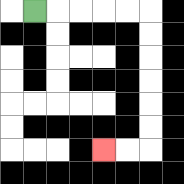{'start': '[1, 0]', 'end': '[4, 6]', 'path_directions': 'R,R,R,R,R,D,D,D,D,D,D,L,L', 'path_coordinates': '[[1, 0], [2, 0], [3, 0], [4, 0], [5, 0], [6, 0], [6, 1], [6, 2], [6, 3], [6, 4], [6, 5], [6, 6], [5, 6], [4, 6]]'}